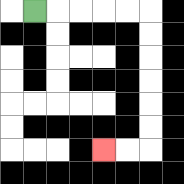{'start': '[1, 0]', 'end': '[4, 6]', 'path_directions': 'R,R,R,R,R,D,D,D,D,D,D,L,L', 'path_coordinates': '[[1, 0], [2, 0], [3, 0], [4, 0], [5, 0], [6, 0], [6, 1], [6, 2], [6, 3], [6, 4], [6, 5], [6, 6], [5, 6], [4, 6]]'}